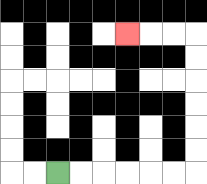{'start': '[2, 7]', 'end': '[5, 1]', 'path_directions': 'R,R,R,R,R,R,U,U,U,U,U,U,L,L,L', 'path_coordinates': '[[2, 7], [3, 7], [4, 7], [5, 7], [6, 7], [7, 7], [8, 7], [8, 6], [8, 5], [8, 4], [8, 3], [8, 2], [8, 1], [7, 1], [6, 1], [5, 1]]'}